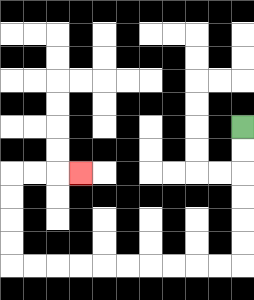{'start': '[10, 5]', 'end': '[3, 7]', 'path_directions': 'D,D,D,D,D,D,L,L,L,L,L,L,L,L,L,L,U,U,U,U,R,R,R', 'path_coordinates': '[[10, 5], [10, 6], [10, 7], [10, 8], [10, 9], [10, 10], [10, 11], [9, 11], [8, 11], [7, 11], [6, 11], [5, 11], [4, 11], [3, 11], [2, 11], [1, 11], [0, 11], [0, 10], [0, 9], [0, 8], [0, 7], [1, 7], [2, 7], [3, 7]]'}